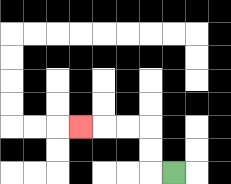{'start': '[7, 7]', 'end': '[3, 5]', 'path_directions': 'L,U,U,L,L,L', 'path_coordinates': '[[7, 7], [6, 7], [6, 6], [6, 5], [5, 5], [4, 5], [3, 5]]'}